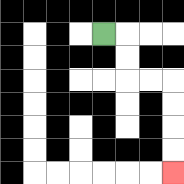{'start': '[4, 1]', 'end': '[7, 7]', 'path_directions': 'R,D,D,R,R,D,D,D,D', 'path_coordinates': '[[4, 1], [5, 1], [5, 2], [5, 3], [6, 3], [7, 3], [7, 4], [7, 5], [7, 6], [7, 7]]'}